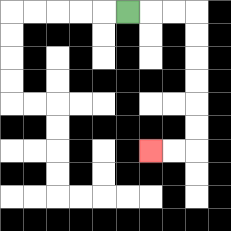{'start': '[5, 0]', 'end': '[6, 6]', 'path_directions': 'R,R,R,D,D,D,D,D,D,L,L', 'path_coordinates': '[[5, 0], [6, 0], [7, 0], [8, 0], [8, 1], [8, 2], [8, 3], [8, 4], [8, 5], [8, 6], [7, 6], [6, 6]]'}